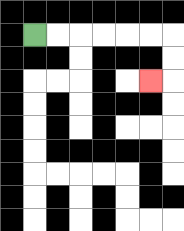{'start': '[1, 1]', 'end': '[6, 3]', 'path_directions': 'R,R,R,R,R,R,D,D,L', 'path_coordinates': '[[1, 1], [2, 1], [3, 1], [4, 1], [5, 1], [6, 1], [7, 1], [7, 2], [7, 3], [6, 3]]'}